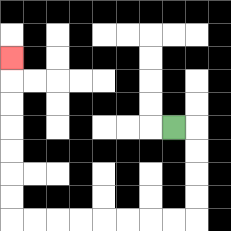{'start': '[7, 5]', 'end': '[0, 2]', 'path_directions': 'R,D,D,D,D,L,L,L,L,L,L,L,L,U,U,U,U,U,U,U', 'path_coordinates': '[[7, 5], [8, 5], [8, 6], [8, 7], [8, 8], [8, 9], [7, 9], [6, 9], [5, 9], [4, 9], [3, 9], [2, 9], [1, 9], [0, 9], [0, 8], [0, 7], [0, 6], [0, 5], [0, 4], [0, 3], [0, 2]]'}